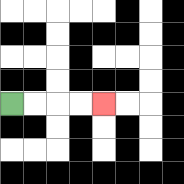{'start': '[0, 4]', 'end': '[4, 4]', 'path_directions': 'R,R,R,R', 'path_coordinates': '[[0, 4], [1, 4], [2, 4], [3, 4], [4, 4]]'}